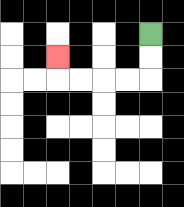{'start': '[6, 1]', 'end': '[2, 2]', 'path_directions': 'D,D,L,L,L,L,U', 'path_coordinates': '[[6, 1], [6, 2], [6, 3], [5, 3], [4, 3], [3, 3], [2, 3], [2, 2]]'}